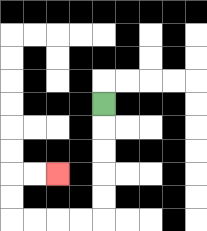{'start': '[4, 4]', 'end': '[2, 7]', 'path_directions': 'D,D,D,D,D,L,L,L,L,U,U,R,R', 'path_coordinates': '[[4, 4], [4, 5], [4, 6], [4, 7], [4, 8], [4, 9], [3, 9], [2, 9], [1, 9], [0, 9], [0, 8], [0, 7], [1, 7], [2, 7]]'}